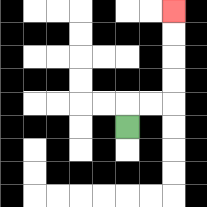{'start': '[5, 5]', 'end': '[7, 0]', 'path_directions': 'U,R,R,U,U,U,U', 'path_coordinates': '[[5, 5], [5, 4], [6, 4], [7, 4], [7, 3], [7, 2], [7, 1], [7, 0]]'}